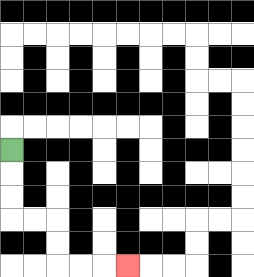{'start': '[0, 6]', 'end': '[5, 11]', 'path_directions': 'D,D,D,R,R,D,D,R,R,R', 'path_coordinates': '[[0, 6], [0, 7], [0, 8], [0, 9], [1, 9], [2, 9], [2, 10], [2, 11], [3, 11], [4, 11], [5, 11]]'}